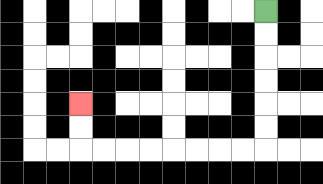{'start': '[11, 0]', 'end': '[3, 4]', 'path_directions': 'D,D,D,D,D,D,L,L,L,L,L,L,L,L,U,U', 'path_coordinates': '[[11, 0], [11, 1], [11, 2], [11, 3], [11, 4], [11, 5], [11, 6], [10, 6], [9, 6], [8, 6], [7, 6], [6, 6], [5, 6], [4, 6], [3, 6], [3, 5], [3, 4]]'}